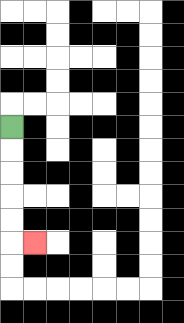{'start': '[0, 5]', 'end': '[1, 10]', 'path_directions': 'D,D,D,D,D,R', 'path_coordinates': '[[0, 5], [0, 6], [0, 7], [0, 8], [0, 9], [0, 10], [1, 10]]'}